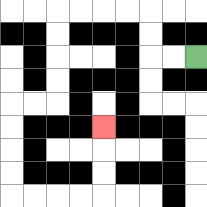{'start': '[8, 2]', 'end': '[4, 5]', 'path_directions': 'L,L,U,U,L,L,L,L,D,D,D,D,L,L,D,D,D,D,R,R,R,R,U,U,U', 'path_coordinates': '[[8, 2], [7, 2], [6, 2], [6, 1], [6, 0], [5, 0], [4, 0], [3, 0], [2, 0], [2, 1], [2, 2], [2, 3], [2, 4], [1, 4], [0, 4], [0, 5], [0, 6], [0, 7], [0, 8], [1, 8], [2, 8], [3, 8], [4, 8], [4, 7], [4, 6], [4, 5]]'}